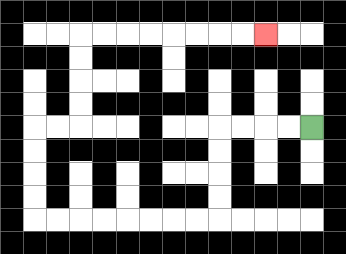{'start': '[13, 5]', 'end': '[11, 1]', 'path_directions': 'L,L,L,L,D,D,D,D,L,L,L,L,L,L,L,L,U,U,U,U,R,R,U,U,U,U,R,R,R,R,R,R,R,R', 'path_coordinates': '[[13, 5], [12, 5], [11, 5], [10, 5], [9, 5], [9, 6], [9, 7], [9, 8], [9, 9], [8, 9], [7, 9], [6, 9], [5, 9], [4, 9], [3, 9], [2, 9], [1, 9], [1, 8], [1, 7], [1, 6], [1, 5], [2, 5], [3, 5], [3, 4], [3, 3], [3, 2], [3, 1], [4, 1], [5, 1], [6, 1], [7, 1], [8, 1], [9, 1], [10, 1], [11, 1]]'}